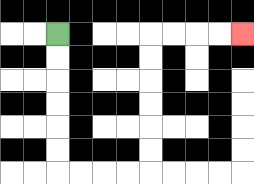{'start': '[2, 1]', 'end': '[10, 1]', 'path_directions': 'D,D,D,D,D,D,R,R,R,R,U,U,U,U,U,U,R,R,R,R', 'path_coordinates': '[[2, 1], [2, 2], [2, 3], [2, 4], [2, 5], [2, 6], [2, 7], [3, 7], [4, 7], [5, 7], [6, 7], [6, 6], [6, 5], [6, 4], [6, 3], [6, 2], [6, 1], [7, 1], [8, 1], [9, 1], [10, 1]]'}